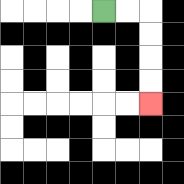{'start': '[4, 0]', 'end': '[6, 4]', 'path_directions': 'R,R,D,D,D,D', 'path_coordinates': '[[4, 0], [5, 0], [6, 0], [6, 1], [6, 2], [6, 3], [6, 4]]'}